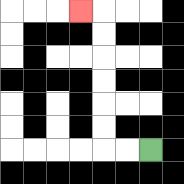{'start': '[6, 6]', 'end': '[3, 0]', 'path_directions': 'L,L,U,U,U,U,U,U,L', 'path_coordinates': '[[6, 6], [5, 6], [4, 6], [4, 5], [4, 4], [4, 3], [4, 2], [4, 1], [4, 0], [3, 0]]'}